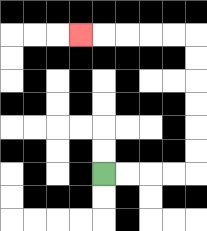{'start': '[4, 7]', 'end': '[3, 1]', 'path_directions': 'R,R,R,R,U,U,U,U,U,U,L,L,L,L,L', 'path_coordinates': '[[4, 7], [5, 7], [6, 7], [7, 7], [8, 7], [8, 6], [8, 5], [8, 4], [8, 3], [8, 2], [8, 1], [7, 1], [6, 1], [5, 1], [4, 1], [3, 1]]'}